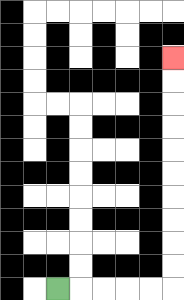{'start': '[2, 12]', 'end': '[7, 2]', 'path_directions': 'R,R,R,R,R,U,U,U,U,U,U,U,U,U,U', 'path_coordinates': '[[2, 12], [3, 12], [4, 12], [5, 12], [6, 12], [7, 12], [7, 11], [7, 10], [7, 9], [7, 8], [7, 7], [7, 6], [7, 5], [7, 4], [7, 3], [7, 2]]'}